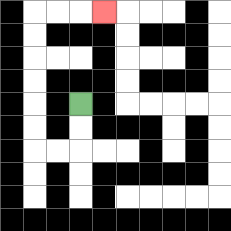{'start': '[3, 4]', 'end': '[4, 0]', 'path_directions': 'D,D,L,L,U,U,U,U,U,U,R,R,R', 'path_coordinates': '[[3, 4], [3, 5], [3, 6], [2, 6], [1, 6], [1, 5], [1, 4], [1, 3], [1, 2], [1, 1], [1, 0], [2, 0], [3, 0], [4, 0]]'}